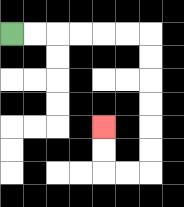{'start': '[0, 1]', 'end': '[4, 5]', 'path_directions': 'R,R,R,R,R,R,D,D,D,D,D,D,L,L,U,U', 'path_coordinates': '[[0, 1], [1, 1], [2, 1], [3, 1], [4, 1], [5, 1], [6, 1], [6, 2], [6, 3], [6, 4], [6, 5], [6, 6], [6, 7], [5, 7], [4, 7], [4, 6], [4, 5]]'}